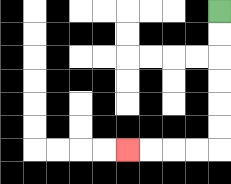{'start': '[9, 0]', 'end': '[5, 6]', 'path_directions': 'D,D,D,D,D,D,L,L,L,L', 'path_coordinates': '[[9, 0], [9, 1], [9, 2], [9, 3], [9, 4], [9, 5], [9, 6], [8, 6], [7, 6], [6, 6], [5, 6]]'}